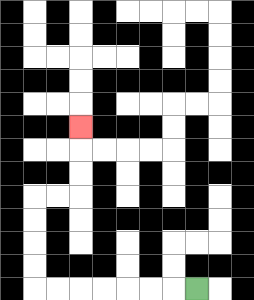{'start': '[8, 12]', 'end': '[3, 5]', 'path_directions': 'L,L,L,L,L,L,L,U,U,U,U,R,R,U,U,U', 'path_coordinates': '[[8, 12], [7, 12], [6, 12], [5, 12], [4, 12], [3, 12], [2, 12], [1, 12], [1, 11], [1, 10], [1, 9], [1, 8], [2, 8], [3, 8], [3, 7], [3, 6], [3, 5]]'}